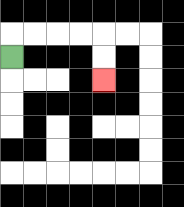{'start': '[0, 2]', 'end': '[4, 3]', 'path_directions': 'U,R,R,R,R,D,D', 'path_coordinates': '[[0, 2], [0, 1], [1, 1], [2, 1], [3, 1], [4, 1], [4, 2], [4, 3]]'}